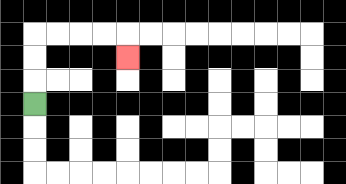{'start': '[1, 4]', 'end': '[5, 2]', 'path_directions': 'U,U,U,R,R,R,R,D', 'path_coordinates': '[[1, 4], [1, 3], [1, 2], [1, 1], [2, 1], [3, 1], [4, 1], [5, 1], [5, 2]]'}